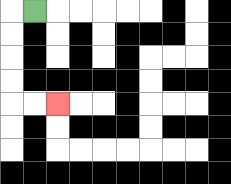{'start': '[1, 0]', 'end': '[2, 4]', 'path_directions': 'L,D,D,D,D,R,R', 'path_coordinates': '[[1, 0], [0, 0], [0, 1], [0, 2], [0, 3], [0, 4], [1, 4], [2, 4]]'}